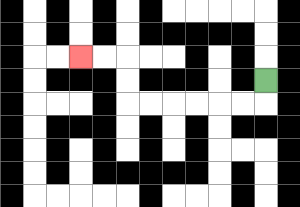{'start': '[11, 3]', 'end': '[3, 2]', 'path_directions': 'D,L,L,L,L,L,L,U,U,L,L', 'path_coordinates': '[[11, 3], [11, 4], [10, 4], [9, 4], [8, 4], [7, 4], [6, 4], [5, 4], [5, 3], [5, 2], [4, 2], [3, 2]]'}